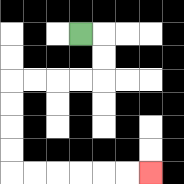{'start': '[3, 1]', 'end': '[6, 7]', 'path_directions': 'R,D,D,L,L,L,L,D,D,D,D,R,R,R,R,R,R', 'path_coordinates': '[[3, 1], [4, 1], [4, 2], [4, 3], [3, 3], [2, 3], [1, 3], [0, 3], [0, 4], [0, 5], [0, 6], [0, 7], [1, 7], [2, 7], [3, 7], [4, 7], [5, 7], [6, 7]]'}